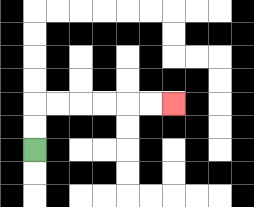{'start': '[1, 6]', 'end': '[7, 4]', 'path_directions': 'U,U,R,R,R,R,R,R', 'path_coordinates': '[[1, 6], [1, 5], [1, 4], [2, 4], [3, 4], [4, 4], [5, 4], [6, 4], [7, 4]]'}